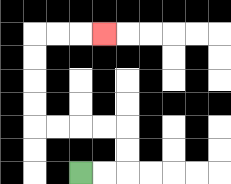{'start': '[3, 7]', 'end': '[4, 1]', 'path_directions': 'R,R,U,U,L,L,L,L,U,U,U,U,R,R,R', 'path_coordinates': '[[3, 7], [4, 7], [5, 7], [5, 6], [5, 5], [4, 5], [3, 5], [2, 5], [1, 5], [1, 4], [1, 3], [1, 2], [1, 1], [2, 1], [3, 1], [4, 1]]'}